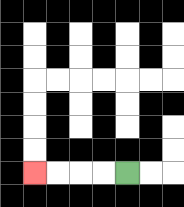{'start': '[5, 7]', 'end': '[1, 7]', 'path_directions': 'L,L,L,L', 'path_coordinates': '[[5, 7], [4, 7], [3, 7], [2, 7], [1, 7]]'}